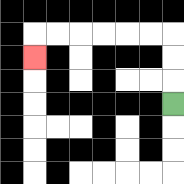{'start': '[7, 4]', 'end': '[1, 2]', 'path_directions': 'U,U,U,L,L,L,L,L,L,D', 'path_coordinates': '[[7, 4], [7, 3], [7, 2], [7, 1], [6, 1], [5, 1], [4, 1], [3, 1], [2, 1], [1, 1], [1, 2]]'}